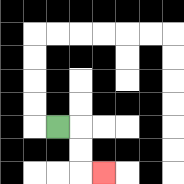{'start': '[2, 5]', 'end': '[4, 7]', 'path_directions': 'R,D,D,R', 'path_coordinates': '[[2, 5], [3, 5], [3, 6], [3, 7], [4, 7]]'}